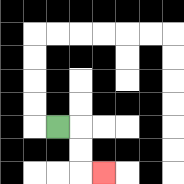{'start': '[2, 5]', 'end': '[4, 7]', 'path_directions': 'R,D,D,R', 'path_coordinates': '[[2, 5], [3, 5], [3, 6], [3, 7], [4, 7]]'}